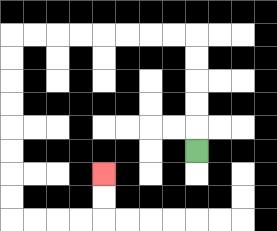{'start': '[8, 6]', 'end': '[4, 7]', 'path_directions': 'U,U,U,U,U,L,L,L,L,L,L,L,L,D,D,D,D,D,D,D,D,R,R,R,R,U,U', 'path_coordinates': '[[8, 6], [8, 5], [8, 4], [8, 3], [8, 2], [8, 1], [7, 1], [6, 1], [5, 1], [4, 1], [3, 1], [2, 1], [1, 1], [0, 1], [0, 2], [0, 3], [0, 4], [0, 5], [0, 6], [0, 7], [0, 8], [0, 9], [1, 9], [2, 9], [3, 9], [4, 9], [4, 8], [4, 7]]'}